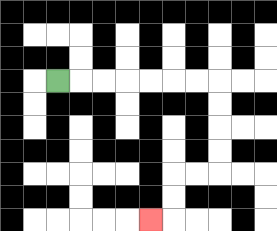{'start': '[2, 3]', 'end': '[6, 9]', 'path_directions': 'R,R,R,R,R,R,R,D,D,D,D,L,L,D,D,L', 'path_coordinates': '[[2, 3], [3, 3], [4, 3], [5, 3], [6, 3], [7, 3], [8, 3], [9, 3], [9, 4], [9, 5], [9, 6], [9, 7], [8, 7], [7, 7], [7, 8], [7, 9], [6, 9]]'}